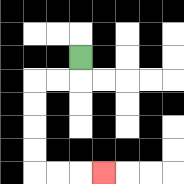{'start': '[3, 2]', 'end': '[4, 7]', 'path_directions': 'D,L,L,D,D,D,D,R,R,R', 'path_coordinates': '[[3, 2], [3, 3], [2, 3], [1, 3], [1, 4], [1, 5], [1, 6], [1, 7], [2, 7], [3, 7], [4, 7]]'}